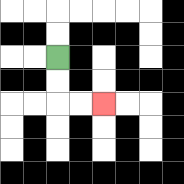{'start': '[2, 2]', 'end': '[4, 4]', 'path_directions': 'D,D,R,R', 'path_coordinates': '[[2, 2], [2, 3], [2, 4], [3, 4], [4, 4]]'}